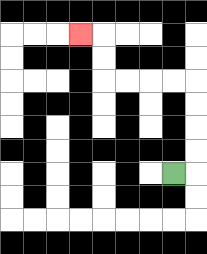{'start': '[7, 7]', 'end': '[3, 1]', 'path_directions': 'R,U,U,U,U,L,L,L,L,U,U,L', 'path_coordinates': '[[7, 7], [8, 7], [8, 6], [8, 5], [8, 4], [8, 3], [7, 3], [6, 3], [5, 3], [4, 3], [4, 2], [4, 1], [3, 1]]'}